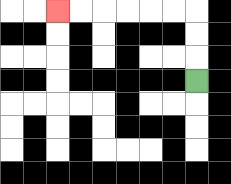{'start': '[8, 3]', 'end': '[2, 0]', 'path_directions': 'U,U,U,L,L,L,L,L,L', 'path_coordinates': '[[8, 3], [8, 2], [8, 1], [8, 0], [7, 0], [6, 0], [5, 0], [4, 0], [3, 0], [2, 0]]'}